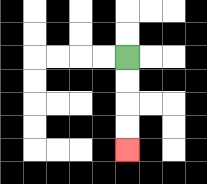{'start': '[5, 2]', 'end': '[5, 6]', 'path_directions': 'D,D,D,D', 'path_coordinates': '[[5, 2], [5, 3], [5, 4], [5, 5], [5, 6]]'}